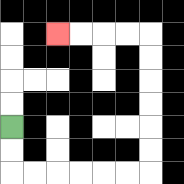{'start': '[0, 5]', 'end': '[2, 1]', 'path_directions': 'D,D,R,R,R,R,R,R,U,U,U,U,U,U,L,L,L,L', 'path_coordinates': '[[0, 5], [0, 6], [0, 7], [1, 7], [2, 7], [3, 7], [4, 7], [5, 7], [6, 7], [6, 6], [6, 5], [6, 4], [6, 3], [6, 2], [6, 1], [5, 1], [4, 1], [3, 1], [2, 1]]'}